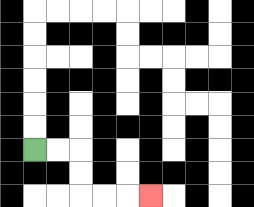{'start': '[1, 6]', 'end': '[6, 8]', 'path_directions': 'R,R,D,D,R,R,R', 'path_coordinates': '[[1, 6], [2, 6], [3, 6], [3, 7], [3, 8], [4, 8], [5, 8], [6, 8]]'}